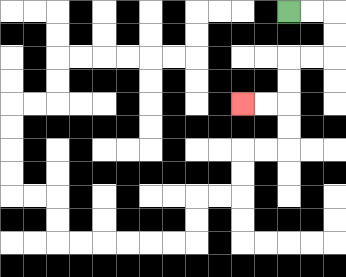{'start': '[12, 0]', 'end': '[10, 4]', 'path_directions': 'R,R,D,D,L,L,D,D,L,L', 'path_coordinates': '[[12, 0], [13, 0], [14, 0], [14, 1], [14, 2], [13, 2], [12, 2], [12, 3], [12, 4], [11, 4], [10, 4]]'}